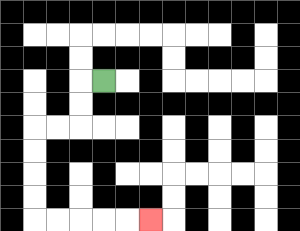{'start': '[4, 3]', 'end': '[6, 9]', 'path_directions': 'L,D,D,L,L,D,D,D,D,R,R,R,R,R', 'path_coordinates': '[[4, 3], [3, 3], [3, 4], [3, 5], [2, 5], [1, 5], [1, 6], [1, 7], [1, 8], [1, 9], [2, 9], [3, 9], [4, 9], [5, 9], [6, 9]]'}